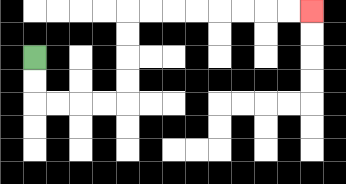{'start': '[1, 2]', 'end': '[13, 0]', 'path_directions': 'D,D,R,R,R,R,U,U,U,U,R,R,R,R,R,R,R,R', 'path_coordinates': '[[1, 2], [1, 3], [1, 4], [2, 4], [3, 4], [4, 4], [5, 4], [5, 3], [5, 2], [5, 1], [5, 0], [6, 0], [7, 0], [8, 0], [9, 0], [10, 0], [11, 0], [12, 0], [13, 0]]'}